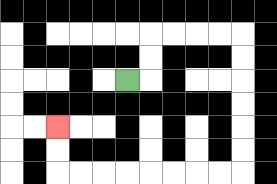{'start': '[5, 3]', 'end': '[2, 5]', 'path_directions': 'R,U,U,R,R,R,R,D,D,D,D,D,D,L,L,L,L,L,L,L,L,U,U', 'path_coordinates': '[[5, 3], [6, 3], [6, 2], [6, 1], [7, 1], [8, 1], [9, 1], [10, 1], [10, 2], [10, 3], [10, 4], [10, 5], [10, 6], [10, 7], [9, 7], [8, 7], [7, 7], [6, 7], [5, 7], [4, 7], [3, 7], [2, 7], [2, 6], [2, 5]]'}